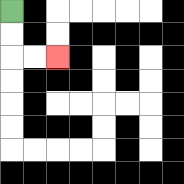{'start': '[0, 0]', 'end': '[2, 2]', 'path_directions': 'D,D,R,R', 'path_coordinates': '[[0, 0], [0, 1], [0, 2], [1, 2], [2, 2]]'}